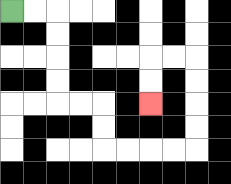{'start': '[0, 0]', 'end': '[6, 4]', 'path_directions': 'R,R,D,D,D,D,R,R,D,D,R,R,R,R,U,U,U,U,L,L,D,D', 'path_coordinates': '[[0, 0], [1, 0], [2, 0], [2, 1], [2, 2], [2, 3], [2, 4], [3, 4], [4, 4], [4, 5], [4, 6], [5, 6], [6, 6], [7, 6], [8, 6], [8, 5], [8, 4], [8, 3], [8, 2], [7, 2], [6, 2], [6, 3], [6, 4]]'}